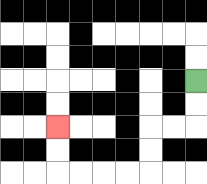{'start': '[8, 3]', 'end': '[2, 5]', 'path_directions': 'D,D,L,L,D,D,L,L,L,L,U,U', 'path_coordinates': '[[8, 3], [8, 4], [8, 5], [7, 5], [6, 5], [6, 6], [6, 7], [5, 7], [4, 7], [3, 7], [2, 7], [2, 6], [2, 5]]'}